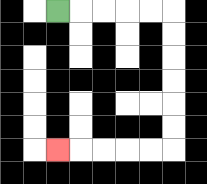{'start': '[2, 0]', 'end': '[2, 6]', 'path_directions': 'R,R,R,R,R,D,D,D,D,D,D,L,L,L,L,L', 'path_coordinates': '[[2, 0], [3, 0], [4, 0], [5, 0], [6, 0], [7, 0], [7, 1], [7, 2], [7, 3], [7, 4], [7, 5], [7, 6], [6, 6], [5, 6], [4, 6], [3, 6], [2, 6]]'}